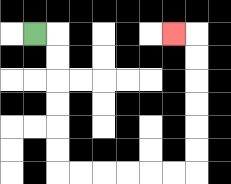{'start': '[1, 1]', 'end': '[7, 1]', 'path_directions': 'R,D,D,D,D,D,D,R,R,R,R,R,R,U,U,U,U,U,U,L', 'path_coordinates': '[[1, 1], [2, 1], [2, 2], [2, 3], [2, 4], [2, 5], [2, 6], [2, 7], [3, 7], [4, 7], [5, 7], [6, 7], [7, 7], [8, 7], [8, 6], [8, 5], [8, 4], [8, 3], [8, 2], [8, 1], [7, 1]]'}